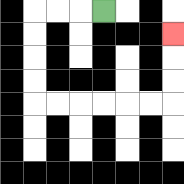{'start': '[4, 0]', 'end': '[7, 1]', 'path_directions': 'L,L,L,D,D,D,D,R,R,R,R,R,R,U,U,U', 'path_coordinates': '[[4, 0], [3, 0], [2, 0], [1, 0], [1, 1], [1, 2], [1, 3], [1, 4], [2, 4], [3, 4], [4, 4], [5, 4], [6, 4], [7, 4], [7, 3], [7, 2], [7, 1]]'}